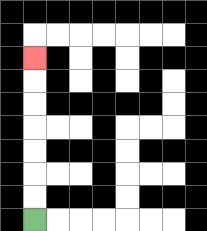{'start': '[1, 9]', 'end': '[1, 2]', 'path_directions': 'U,U,U,U,U,U,U', 'path_coordinates': '[[1, 9], [1, 8], [1, 7], [1, 6], [1, 5], [1, 4], [1, 3], [1, 2]]'}